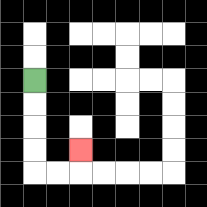{'start': '[1, 3]', 'end': '[3, 6]', 'path_directions': 'D,D,D,D,R,R,U', 'path_coordinates': '[[1, 3], [1, 4], [1, 5], [1, 6], [1, 7], [2, 7], [3, 7], [3, 6]]'}